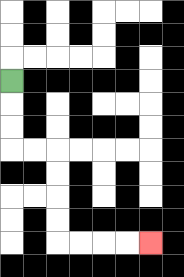{'start': '[0, 3]', 'end': '[6, 10]', 'path_directions': 'D,D,D,R,R,D,D,D,D,R,R,R,R', 'path_coordinates': '[[0, 3], [0, 4], [0, 5], [0, 6], [1, 6], [2, 6], [2, 7], [2, 8], [2, 9], [2, 10], [3, 10], [4, 10], [5, 10], [6, 10]]'}